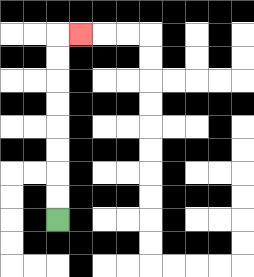{'start': '[2, 9]', 'end': '[3, 1]', 'path_directions': 'U,U,U,U,U,U,U,U,R', 'path_coordinates': '[[2, 9], [2, 8], [2, 7], [2, 6], [2, 5], [2, 4], [2, 3], [2, 2], [2, 1], [3, 1]]'}